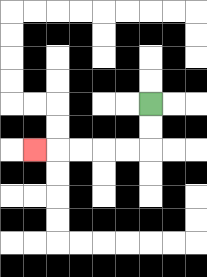{'start': '[6, 4]', 'end': '[1, 6]', 'path_directions': 'D,D,L,L,L,L,L', 'path_coordinates': '[[6, 4], [6, 5], [6, 6], [5, 6], [4, 6], [3, 6], [2, 6], [1, 6]]'}